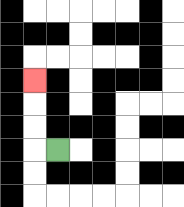{'start': '[2, 6]', 'end': '[1, 3]', 'path_directions': 'L,U,U,U', 'path_coordinates': '[[2, 6], [1, 6], [1, 5], [1, 4], [1, 3]]'}